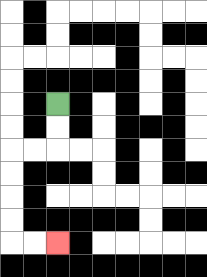{'start': '[2, 4]', 'end': '[2, 10]', 'path_directions': 'D,D,L,L,D,D,D,D,R,R', 'path_coordinates': '[[2, 4], [2, 5], [2, 6], [1, 6], [0, 6], [0, 7], [0, 8], [0, 9], [0, 10], [1, 10], [2, 10]]'}